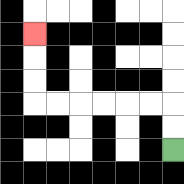{'start': '[7, 6]', 'end': '[1, 1]', 'path_directions': 'U,U,L,L,L,L,L,L,U,U,U', 'path_coordinates': '[[7, 6], [7, 5], [7, 4], [6, 4], [5, 4], [4, 4], [3, 4], [2, 4], [1, 4], [1, 3], [1, 2], [1, 1]]'}